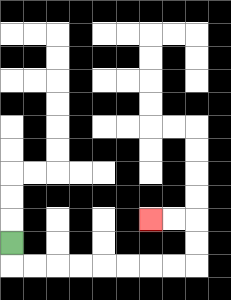{'start': '[0, 10]', 'end': '[6, 9]', 'path_directions': 'D,R,R,R,R,R,R,R,R,U,U,L,L', 'path_coordinates': '[[0, 10], [0, 11], [1, 11], [2, 11], [3, 11], [4, 11], [5, 11], [6, 11], [7, 11], [8, 11], [8, 10], [8, 9], [7, 9], [6, 9]]'}